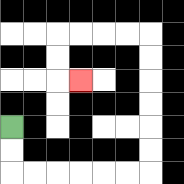{'start': '[0, 5]', 'end': '[3, 3]', 'path_directions': 'D,D,R,R,R,R,R,R,U,U,U,U,U,U,L,L,L,L,D,D,R', 'path_coordinates': '[[0, 5], [0, 6], [0, 7], [1, 7], [2, 7], [3, 7], [4, 7], [5, 7], [6, 7], [6, 6], [6, 5], [6, 4], [6, 3], [6, 2], [6, 1], [5, 1], [4, 1], [3, 1], [2, 1], [2, 2], [2, 3], [3, 3]]'}